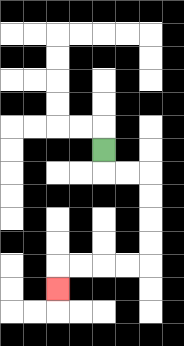{'start': '[4, 6]', 'end': '[2, 12]', 'path_directions': 'D,R,R,D,D,D,D,L,L,L,L,D', 'path_coordinates': '[[4, 6], [4, 7], [5, 7], [6, 7], [6, 8], [6, 9], [6, 10], [6, 11], [5, 11], [4, 11], [3, 11], [2, 11], [2, 12]]'}